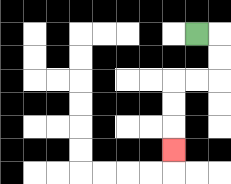{'start': '[8, 1]', 'end': '[7, 6]', 'path_directions': 'R,D,D,L,L,D,D,D', 'path_coordinates': '[[8, 1], [9, 1], [9, 2], [9, 3], [8, 3], [7, 3], [7, 4], [7, 5], [7, 6]]'}